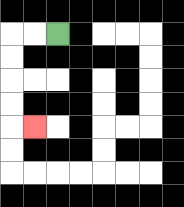{'start': '[2, 1]', 'end': '[1, 5]', 'path_directions': 'L,L,D,D,D,D,R', 'path_coordinates': '[[2, 1], [1, 1], [0, 1], [0, 2], [0, 3], [0, 4], [0, 5], [1, 5]]'}